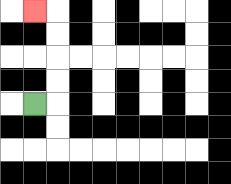{'start': '[1, 4]', 'end': '[1, 0]', 'path_directions': 'R,U,U,U,U,L', 'path_coordinates': '[[1, 4], [2, 4], [2, 3], [2, 2], [2, 1], [2, 0], [1, 0]]'}